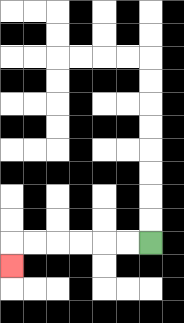{'start': '[6, 10]', 'end': '[0, 11]', 'path_directions': 'L,L,L,L,L,L,D', 'path_coordinates': '[[6, 10], [5, 10], [4, 10], [3, 10], [2, 10], [1, 10], [0, 10], [0, 11]]'}